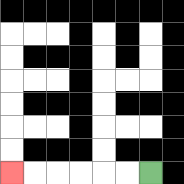{'start': '[6, 7]', 'end': '[0, 7]', 'path_directions': 'L,L,L,L,L,L', 'path_coordinates': '[[6, 7], [5, 7], [4, 7], [3, 7], [2, 7], [1, 7], [0, 7]]'}